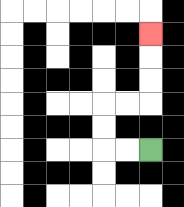{'start': '[6, 6]', 'end': '[6, 1]', 'path_directions': 'L,L,U,U,R,R,U,U,U', 'path_coordinates': '[[6, 6], [5, 6], [4, 6], [4, 5], [4, 4], [5, 4], [6, 4], [6, 3], [6, 2], [6, 1]]'}